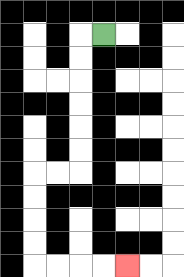{'start': '[4, 1]', 'end': '[5, 11]', 'path_directions': 'L,D,D,D,D,D,D,L,L,D,D,D,D,R,R,R,R', 'path_coordinates': '[[4, 1], [3, 1], [3, 2], [3, 3], [3, 4], [3, 5], [3, 6], [3, 7], [2, 7], [1, 7], [1, 8], [1, 9], [1, 10], [1, 11], [2, 11], [3, 11], [4, 11], [5, 11]]'}